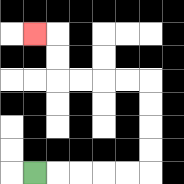{'start': '[1, 7]', 'end': '[1, 1]', 'path_directions': 'R,R,R,R,R,U,U,U,U,L,L,L,L,U,U,L', 'path_coordinates': '[[1, 7], [2, 7], [3, 7], [4, 7], [5, 7], [6, 7], [6, 6], [6, 5], [6, 4], [6, 3], [5, 3], [4, 3], [3, 3], [2, 3], [2, 2], [2, 1], [1, 1]]'}